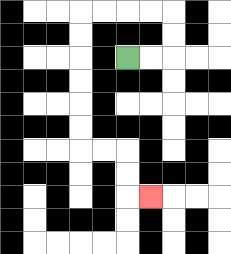{'start': '[5, 2]', 'end': '[6, 8]', 'path_directions': 'R,R,U,U,L,L,L,L,D,D,D,D,D,D,R,R,D,D,R', 'path_coordinates': '[[5, 2], [6, 2], [7, 2], [7, 1], [7, 0], [6, 0], [5, 0], [4, 0], [3, 0], [3, 1], [3, 2], [3, 3], [3, 4], [3, 5], [3, 6], [4, 6], [5, 6], [5, 7], [5, 8], [6, 8]]'}